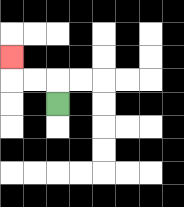{'start': '[2, 4]', 'end': '[0, 2]', 'path_directions': 'U,L,L,U', 'path_coordinates': '[[2, 4], [2, 3], [1, 3], [0, 3], [0, 2]]'}